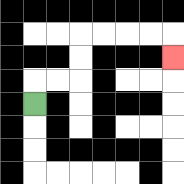{'start': '[1, 4]', 'end': '[7, 2]', 'path_directions': 'U,R,R,U,U,R,R,R,R,D', 'path_coordinates': '[[1, 4], [1, 3], [2, 3], [3, 3], [3, 2], [3, 1], [4, 1], [5, 1], [6, 1], [7, 1], [7, 2]]'}